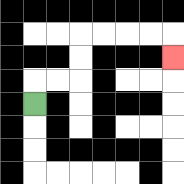{'start': '[1, 4]', 'end': '[7, 2]', 'path_directions': 'U,R,R,U,U,R,R,R,R,D', 'path_coordinates': '[[1, 4], [1, 3], [2, 3], [3, 3], [3, 2], [3, 1], [4, 1], [5, 1], [6, 1], [7, 1], [7, 2]]'}